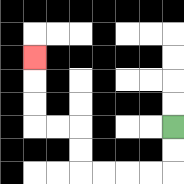{'start': '[7, 5]', 'end': '[1, 2]', 'path_directions': 'D,D,L,L,L,L,U,U,L,L,U,U,U', 'path_coordinates': '[[7, 5], [7, 6], [7, 7], [6, 7], [5, 7], [4, 7], [3, 7], [3, 6], [3, 5], [2, 5], [1, 5], [1, 4], [1, 3], [1, 2]]'}